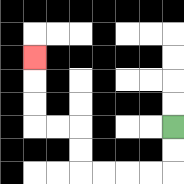{'start': '[7, 5]', 'end': '[1, 2]', 'path_directions': 'D,D,L,L,L,L,U,U,L,L,U,U,U', 'path_coordinates': '[[7, 5], [7, 6], [7, 7], [6, 7], [5, 7], [4, 7], [3, 7], [3, 6], [3, 5], [2, 5], [1, 5], [1, 4], [1, 3], [1, 2]]'}